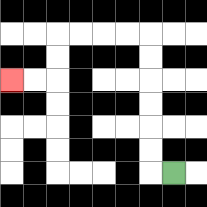{'start': '[7, 7]', 'end': '[0, 3]', 'path_directions': 'L,U,U,U,U,U,U,L,L,L,L,D,D,L,L', 'path_coordinates': '[[7, 7], [6, 7], [6, 6], [6, 5], [6, 4], [6, 3], [6, 2], [6, 1], [5, 1], [4, 1], [3, 1], [2, 1], [2, 2], [2, 3], [1, 3], [0, 3]]'}